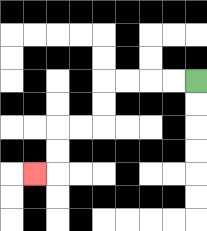{'start': '[8, 3]', 'end': '[1, 7]', 'path_directions': 'L,L,L,L,D,D,L,L,D,D,L', 'path_coordinates': '[[8, 3], [7, 3], [6, 3], [5, 3], [4, 3], [4, 4], [4, 5], [3, 5], [2, 5], [2, 6], [2, 7], [1, 7]]'}